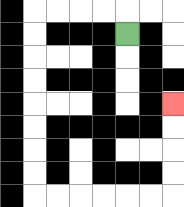{'start': '[5, 1]', 'end': '[7, 4]', 'path_directions': 'U,L,L,L,L,D,D,D,D,D,D,D,D,R,R,R,R,R,R,U,U,U,U', 'path_coordinates': '[[5, 1], [5, 0], [4, 0], [3, 0], [2, 0], [1, 0], [1, 1], [1, 2], [1, 3], [1, 4], [1, 5], [1, 6], [1, 7], [1, 8], [2, 8], [3, 8], [4, 8], [5, 8], [6, 8], [7, 8], [7, 7], [7, 6], [7, 5], [7, 4]]'}